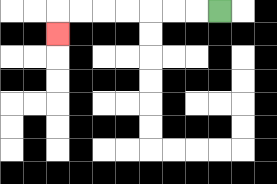{'start': '[9, 0]', 'end': '[2, 1]', 'path_directions': 'L,L,L,L,L,L,L,D', 'path_coordinates': '[[9, 0], [8, 0], [7, 0], [6, 0], [5, 0], [4, 0], [3, 0], [2, 0], [2, 1]]'}